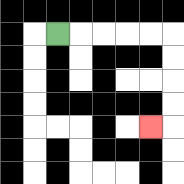{'start': '[2, 1]', 'end': '[6, 5]', 'path_directions': 'R,R,R,R,R,D,D,D,D,L', 'path_coordinates': '[[2, 1], [3, 1], [4, 1], [5, 1], [6, 1], [7, 1], [7, 2], [7, 3], [7, 4], [7, 5], [6, 5]]'}